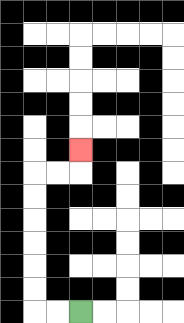{'start': '[3, 13]', 'end': '[3, 6]', 'path_directions': 'L,L,U,U,U,U,U,U,R,R,U', 'path_coordinates': '[[3, 13], [2, 13], [1, 13], [1, 12], [1, 11], [1, 10], [1, 9], [1, 8], [1, 7], [2, 7], [3, 7], [3, 6]]'}